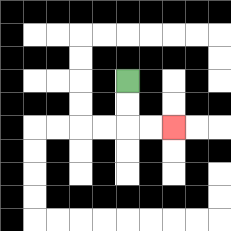{'start': '[5, 3]', 'end': '[7, 5]', 'path_directions': 'D,D,R,R', 'path_coordinates': '[[5, 3], [5, 4], [5, 5], [6, 5], [7, 5]]'}